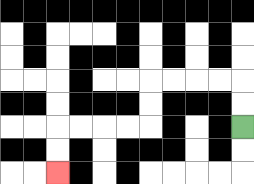{'start': '[10, 5]', 'end': '[2, 7]', 'path_directions': 'U,U,L,L,L,L,D,D,L,L,L,L,D,D', 'path_coordinates': '[[10, 5], [10, 4], [10, 3], [9, 3], [8, 3], [7, 3], [6, 3], [6, 4], [6, 5], [5, 5], [4, 5], [3, 5], [2, 5], [2, 6], [2, 7]]'}